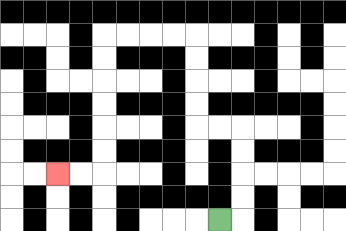{'start': '[9, 9]', 'end': '[2, 7]', 'path_directions': 'R,U,U,U,U,L,L,U,U,U,U,L,L,L,L,D,D,D,D,D,D,L,L', 'path_coordinates': '[[9, 9], [10, 9], [10, 8], [10, 7], [10, 6], [10, 5], [9, 5], [8, 5], [8, 4], [8, 3], [8, 2], [8, 1], [7, 1], [6, 1], [5, 1], [4, 1], [4, 2], [4, 3], [4, 4], [4, 5], [4, 6], [4, 7], [3, 7], [2, 7]]'}